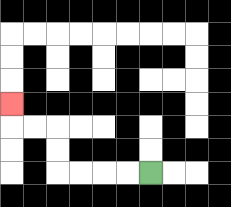{'start': '[6, 7]', 'end': '[0, 4]', 'path_directions': 'L,L,L,L,U,U,L,L,U', 'path_coordinates': '[[6, 7], [5, 7], [4, 7], [3, 7], [2, 7], [2, 6], [2, 5], [1, 5], [0, 5], [0, 4]]'}